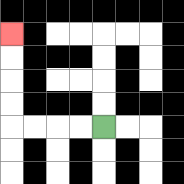{'start': '[4, 5]', 'end': '[0, 1]', 'path_directions': 'L,L,L,L,U,U,U,U', 'path_coordinates': '[[4, 5], [3, 5], [2, 5], [1, 5], [0, 5], [0, 4], [0, 3], [0, 2], [0, 1]]'}